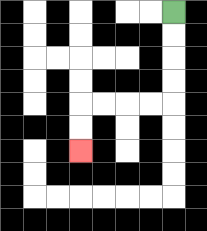{'start': '[7, 0]', 'end': '[3, 6]', 'path_directions': 'D,D,D,D,L,L,L,L,D,D', 'path_coordinates': '[[7, 0], [7, 1], [7, 2], [7, 3], [7, 4], [6, 4], [5, 4], [4, 4], [3, 4], [3, 5], [3, 6]]'}